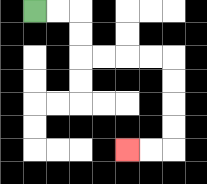{'start': '[1, 0]', 'end': '[5, 6]', 'path_directions': 'R,R,D,D,R,R,R,R,D,D,D,D,L,L', 'path_coordinates': '[[1, 0], [2, 0], [3, 0], [3, 1], [3, 2], [4, 2], [5, 2], [6, 2], [7, 2], [7, 3], [7, 4], [7, 5], [7, 6], [6, 6], [5, 6]]'}